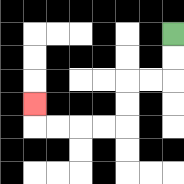{'start': '[7, 1]', 'end': '[1, 4]', 'path_directions': 'D,D,L,L,D,D,L,L,L,L,U', 'path_coordinates': '[[7, 1], [7, 2], [7, 3], [6, 3], [5, 3], [5, 4], [5, 5], [4, 5], [3, 5], [2, 5], [1, 5], [1, 4]]'}